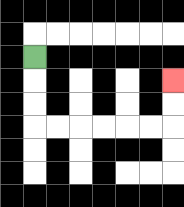{'start': '[1, 2]', 'end': '[7, 3]', 'path_directions': 'D,D,D,R,R,R,R,R,R,U,U', 'path_coordinates': '[[1, 2], [1, 3], [1, 4], [1, 5], [2, 5], [3, 5], [4, 5], [5, 5], [6, 5], [7, 5], [7, 4], [7, 3]]'}